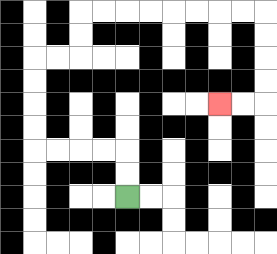{'start': '[5, 8]', 'end': '[9, 4]', 'path_directions': 'U,U,L,L,L,L,U,U,U,U,R,R,U,U,R,R,R,R,R,R,R,R,D,D,D,D,L,L', 'path_coordinates': '[[5, 8], [5, 7], [5, 6], [4, 6], [3, 6], [2, 6], [1, 6], [1, 5], [1, 4], [1, 3], [1, 2], [2, 2], [3, 2], [3, 1], [3, 0], [4, 0], [5, 0], [6, 0], [7, 0], [8, 0], [9, 0], [10, 0], [11, 0], [11, 1], [11, 2], [11, 3], [11, 4], [10, 4], [9, 4]]'}